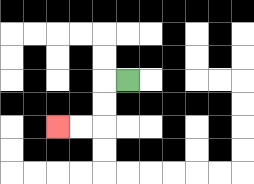{'start': '[5, 3]', 'end': '[2, 5]', 'path_directions': 'L,D,D,L,L', 'path_coordinates': '[[5, 3], [4, 3], [4, 4], [4, 5], [3, 5], [2, 5]]'}